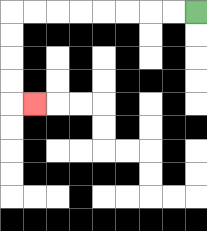{'start': '[8, 0]', 'end': '[1, 4]', 'path_directions': 'L,L,L,L,L,L,L,L,D,D,D,D,R', 'path_coordinates': '[[8, 0], [7, 0], [6, 0], [5, 0], [4, 0], [3, 0], [2, 0], [1, 0], [0, 0], [0, 1], [0, 2], [0, 3], [0, 4], [1, 4]]'}